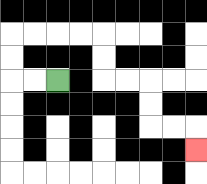{'start': '[2, 3]', 'end': '[8, 6]', 'path_directions': 'L,L,U,U,R,R,R,R,D,D,R,R,D,D,R,R,D', 'path_coordinates': '[[2, 3], [1, 3], [0, 3], [0, 2], [0, 1], [1, 1], [2, 1], [3, 1], [4, 1], [4, 2], [4, 3], [5, 3], [6, 3], [6, 4], [6, 5], [7, 5], [8, 5], [8, 6]]'}